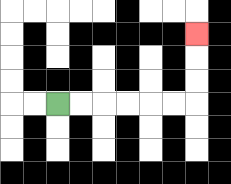{'start': '[2, 4]', 'end': '[8, 1]', 'path_directions': 'R,R,R,R,R,R,U,U,U', 'path_coordinates': '[[2, 4], [3, 4], [4, 4], [5, 4], [6, 4], [7, 4], [8, 4], [8, 3], [8, 2], [8, 1]]'}